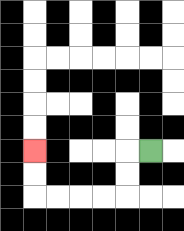{'start': '[6, 6]', 'end': '[1, 6]', 'path_directions': 'L,D,D,L,L,L,L,U,U', 'path_coordinates': '[[6, 6], [5, 6], [5, 7], [5, 8], [4, 8], [3, 8], [2, 8], [1, 8], [1, 7], [1, 6]]'}